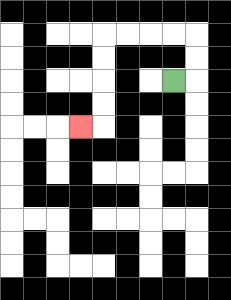{'start': '[7, 3]', 'end': '[3, 5]', 'path_directions': 'R,U,U,L,L,L,L,D,D,D,D,L', 'path_coordinates': '[[7, 3], [8, 3], [8, 2], [8, 1], [7, 1], [6, 1], [5, 1], [4, 1], [4, 2], [4, 3], [4, 4], [4, 5], [3, 5]]'}